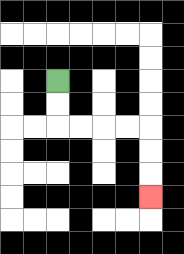{'start': '[2, 3]', 'end': '[6, 8]', 'path_directions': 'D,D,R,R,R,R,D,D,D', 'path_coordinates': '[[2, 3], [2, 4], [2, 5], [3, 5], [4, 5], [5, 5], [6, 5], [6, 6], [6, 7], [6, 8]]'}